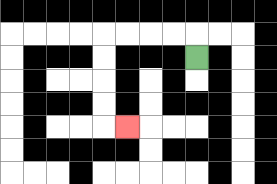{'start': '[8, 2]', 'end': '[5, 5]', 'path_directions': 'U,L,L,L,L,D,D,D,D,R', 'path_coordinates': '[[8, 2], [8, 1], [7, 1], [6, 1], [5, 1], [4, 1], [4, 2], [4, 3], [4, 4], [4, 5], [5, 5]]'}